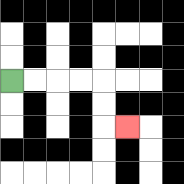{'start': '[0, 3]', 'end': '[5, 5]', 'path_directions': 'R,R,R,R,D,D,R', 'path_coordinates': '[[0, 3], [1, 3], [2, 3], [3, 3], [4, 3], [4, 4], [4, 5], [5, 5]]'}